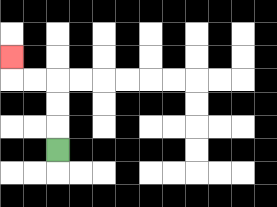{'start': '[2, 6]', 'end': '[0, 2]', 'path_directions': 'U,U,U,L,L,U', 'path_coordinates': '[[2, 6], [2, 5], [2, 4], [2, 3], [1, 3], [0, 3], [0, 2]]'}